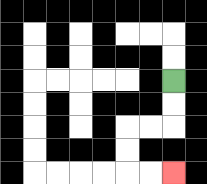{'start': '[7, 3]', 'end': '[7, 7]', 'path_directions': 'D,D,L,L,D,D,R,R', 'path_coordinates': '[[7, 3], [7, 4], [7, 5], [6, 5], [5, 5], [5, 6], [5, 7], [6, 7], [7, 7]]'}